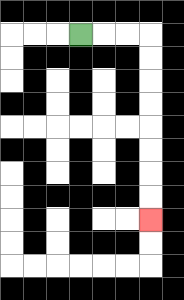{'start': '[3, 1]', 'end': '[6, 9]', 'path_directions': 'R,R,R,D,D,D,D,D,D,D,D', 'path_coordinates': '[[3, 1], [4, 1], [5, 1], [6, 1], [6, 2], [6, 3], [6, 4], [6, 5], [6, 6], [6, 7], [6, 8], [6, 9]]'}